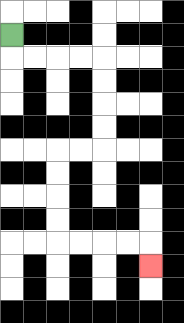{'start': '[0, 1]', 'end': '[6, 11]', 'path_directions': 'D,R,R,R,R,D,D,D,D,L,L,D,D,D,D,R,R,R,R,D', 'path_coordinates': '[[0, 1], [0, 2], [1, 2], [2, 2], [3, 2], [4, 2], [4, 3], [4, 4], [4, 5], [4, 6], [3, 6], [2, 6], [2, 7], [2, 8], [2, 9], [2, 10], [3, 10], [4, 10], [5, 10], [6, 10], [6, 11]]'}